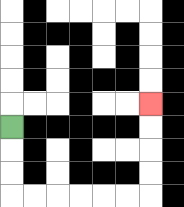{'start': '[0, 5]', 'end': '[6, 4]', 'path_directions': 'D,D,D,R,R,R,R,R,R,U,U,U,U', 'path_coordinates': '[[0, 5], [0, 6], [0, 7], [0, 8], [1, 8], [2, 8], [3, 8], [4, 8], [5, 8], [6, 8], [6, 7], [6, 6], [6, 5], [6, 4]]'}